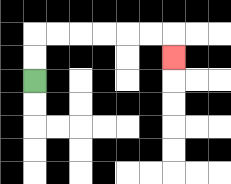{'start': '[1, 3]', 'end': '[7, 2]', 'path_directions': 'U,U,R,R,R,R,R,R,D', 'path_coordinates': '[[1, 3], [1, 2], [1, 1], [2, 1], [3, 1], [4, 1], [5, 1], [6, 1], [7, 1], [7, 2]]'}